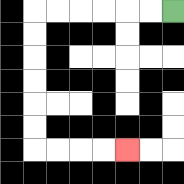{'start': '[7, 0]', 'end': '[5, 6]', 'path_directions': 'L,L,L,L,L,L,D,D,D,D,D,D,R,R,R,R', 'path_coordinates': '[[7, 0], [6, 0], [5, 0], [4, 0], [3, 0], [2, 0], [1, 0], [1, 1], [1, 2], [1, 3], [1, 4], [1, 5], [1, 6], [2, 6], [3, 6], [4, 6], [5, 6]]'}